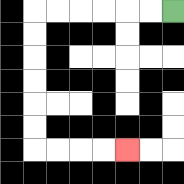{'start': '[7, 0]', 'end': '[5, 6]', 'path_directions': 'L,L,L,L,L,L,D,D,D,D,D,D,R,R,R,R', 'path_coordinates': '[[7, 0], [6, 0], [5, 0], [4, 0], [3, 0], [2, 0], [1, 0], [1, 1], [1, 2], [1, 3], [1, 4], [1, 5], [1, 6], [2, 6], [3, 6], [4, 6], [5, 6]]'}